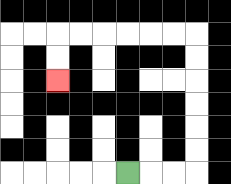{'start': '[5, 7]', 'end': '[2, 3]', 'path_directions': 'R,R,R,U,U,U,U,U,U,L,L,L,L,L,L,D,D', 'path_coordinates': '[[5, 7], [6, 7], [7, 7], [8, 7], [8, 6], [8, 5], [8, 4], [8, 3], [8, 2], [8, 1], [7, 1], [6, 1], [5, 1], [4, 1], [3, 1], [2, 1], [2, 2], [2, 3]]'}